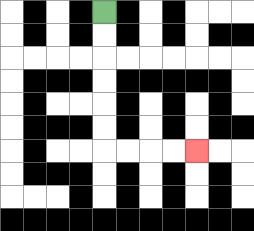{'start': '[4, 0]', 'end': '[8, 6]', 'path_directions': 'D,D,D,D,D,D,R,R,R,R', 'path_coordinates': '[[4, 0], [4, 1], [4, 2], [4, 3], [4, 4], [4, 5], [4, 6], [5, 6], [6, 6], [7, 6], [8, 6]]'}